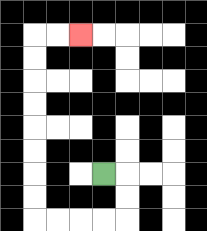{'start': '[4, 7]', 'end': '[3, 1]', 'path_directions': 'R,D,D,L,L,L,L,U,U,U,U,U,U,U,U,R,R', 'path_coordinates': '[[4, 7], [5, 7], [5, 8], [5, 9], [4, 9], [3, 9], [2, 9], [1, 9], [1, 8], [1, 7], [1, 6], [1, 5], [1, 4], [1, 3], [1, 2], [1, 1], [2, 1], [3, 1]]'}